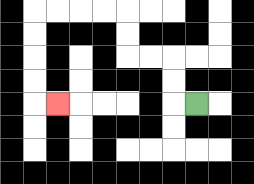{'start': '[8, 4]', 'end': '[2, 4]', 'path_directions': 'L,U,U,L,L,U,U,L,L,L,L,D,D,D,D,R', 'path_coordinates': '[[8, 4], [7, 4], [7, 3], [7, 2], [6, 2], [5, 2], [5, 1], [5, 0], [4, 0], [3, 0], [2, 0], [1, 0], [1, 1], [1, 2], [1, 3], [1, 4], [2, 4]]'}